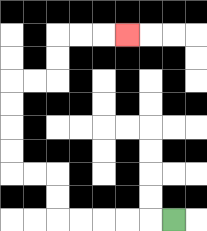{'start': '[7, 9]', 'end': '[5, 1]', 'path_directions': 'L,L,L,L,L,U,U,L,L,U,U,U,U,R,R,U,U,R,R,R', 'path_coordinates': '[[7, 9], [6, 9], [5, 9], [4, 9], [3, 9], [2, 9], [2, 8], [2, 7], [1, 7], [0, 7], [0, 6], [0, 5], [0, 4], [0, 3], [1, 3], [2, 3], [2, 2], [2, 1], [3, 1], [4, 1], [5, 1]]'}